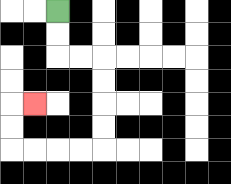{'start': '[2, 0]', 'end': '[1, 4]', 'path_directions': 'D,D,R,R,D,D,D,D,L,L,L,L,U,U,R', 'path_coordinates': '[[2, 0], [2, 1], [2, 2], [3, 2], [4, 2], [4, 3], [4, 4], [4, 5], [4, 6], [3, 6], [2, 6], [1, 6], [0, 6], [0, 5], [0, 4], [1, 4]]'}